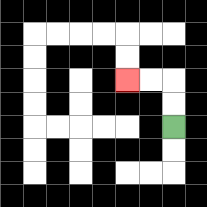{'start': '[7, 5]', 'end': '[5, 3]', 'path_directions': 'U,U,L,L', 'path_coordinates': '[[7, 5], [7, 4], [7, 3], [6, 3], [5, 3]]'}